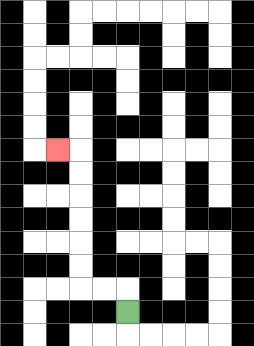{'start': '[5, 13]', 'end': '[2, 6]', 'path_directions': 'U,L,L,U,U,U,U,U,U,L', 'path_coordinates': '[[5, 13], [5, 12], [4, 12], [3, 12], [3, 11], [3, 10], [3, 9], [3, 8], [3, 7], [3, 6], [2, 6]]'}